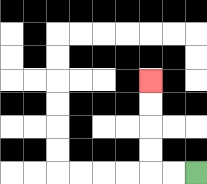{'start': '[8, 7]', 'end': '[6, 3]', 'path_directions': 'L,L,U,U,U,U', 'path_coordinates': '[[8, 7], [7, 7], [6, 7], [6, 6], [6, 5], [6, 4], [6, 3]]'}